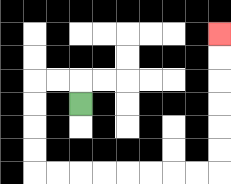{'start': '[3, 4]', 'end': '[9, 1]', 'path_directions': 'U,L,L,D,D,D,D,R,R,R,R,R,R,R,R,U,U,U,U,U,U', 'path_coordinates': '[[3, 4], [3, 3], [2, 3], [1, 3], [1, 4], [1, 5], [1, 6], [1, 7], [2, 7], [3, 7], [4, 7], [5, 7], [6, 7], [7, 7], [8, 7], [9, 7], [9, 6], [9, 5], [9, 4], [9, 3], [9, 2], [9, 1]]'}